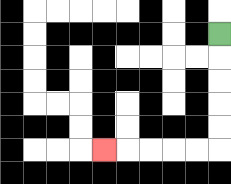{'start': '[9, 1]', 'end': '[4, 6]', 'path_directions': 'D,D,D,D,D,L,L,L,L,L', 'path_coordinates': '[[9, 1], [9, 2], [9, 3], [9, 4], [9, 5], [9, 6], [8, 6], [7, 6], [6, 6], [5, 6], [4, 6]]'}